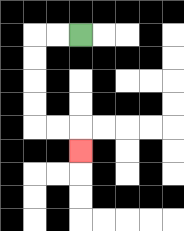{'start': '[3, 1]', 'end': '[3, 6]', 'path_directions': 'L,L,D,D,D,D,R,R,D', 'path_coordinates': '[[3, 1], [2, 1], [1, 1], [1, 2], [1, 3], [1, 4], [1, 5], [2, 5], [3, 5], [3, 6]]'}